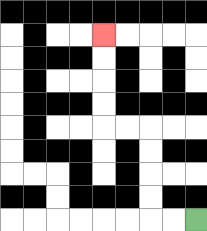{'start': '[8, 9]', 'end': '[4, 1]', 'path_directions': 'L,L,U,U,U,U,L,L,U,U,U,U', 'path_coordinates': '[[8, 9], [7, 9], [6, 9], [6, 8], [6, 7], [6, 6], [6, 5], [5, 5], [4, 5], [4, 4], [4, 3], [4, 2], [4, 1]]'}